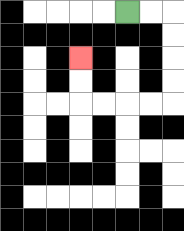{'start': '[5, 0]', 'end': '[3, 2]', 'path_directions': 'R,R,D,D,D,D,L,L,L,L,U,U', 'path_coordinates': '[[5, 0], [6, 0], [7, 0], [7, 1], [7, 2], [7, 3], [7, 4], [6, 4], [5, 4], [4, 4], [3, 4], [3, 3], [3, 2]]'}